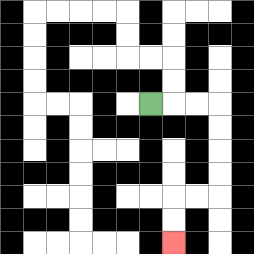{'start': '[6, 4]', 'end': '[7, 10]', 'path_directions': 'R,R,R,D,D,D,D,L,L,D,D', 'path_coordinates': '[[6, 4], [7, 4], [8, 4], [9, 4], [9, 5], [9, 6], [9, 7], [9, 8], [8, 8], [7, 8], [7, 9], [7, 10]]'}